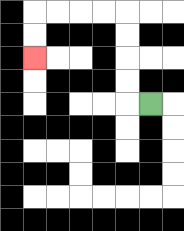{'start': '[6, 4]', 'end': '[1, 2]', 'path_directions': 'L,U,U,U,U,L,L,L,L,D,D', 'path_coordinates': '[[6, 4], [5, 4], [5, 3], [5, 2], [5, 1], [5, 0], [4, 0], [3, 0], [2, 0], [1, 0], [1, 1], [1, 2]]'}